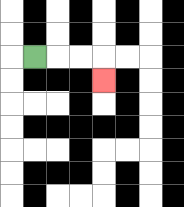{'start': '[1, 2]', 'end': '[4, 3]', 'path_directions': 'R,R,R,D', 'path_coordinates': '[[1, 2], [2, 2], [3, 2], [4, 2], [4, 3]]'}